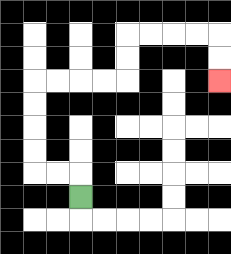{'start': '[3, 8]', 'end': '[9, 3]', 'path_directions': 'U,L,L,U,U,U,U,R,R,R,R,U,U,R,R,R,R,D,D', 'path_coordinates': '[[3, 8], [3, 7], [2, 7], [1, 7], [1, 6], [1, 5], [1, 4], [1, 3], [2, 3], [3, 3], [4, 3], [5, 3], [5, 2], [5, 1], [6, 1], [7, 1], [8, 1], [9, 1], [9, 2], [9, 3]]'}